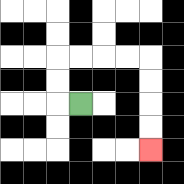{'start': '[3, 4]', 'end': '[6, 6]', 'path_directions': 'L,U,U,R,R,R,R,D,D,D,D', 'path_coordinates': '[[3, 4], [2, 4], [2, 3], [2, 2], [3, 2], [4, 2], [5, 2], [6, 2], [6, 3], [6, 4], [6, 5], [6, 6]]'}